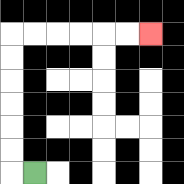{'start': '[1, 7]', 'end': '[6, 1]', 'path_directions': 'L,U,U,U,U,U,U,R,R,R,R,R,R', 'path_coordinates': '[[1, 7], [0, 7], [0, 6], [0, 5], [0, 4], [0, 3], [0, 2], [0, 1], [1, 1], [2, 1], [3, 1], [4, 1], [5, 1], [6, 1]]'}